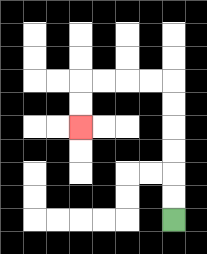{'start': '[7, 9]', 'end': '[3, 5]', 'path_directions': 'U,U,U,U,U,U,L,L,L,L,D,D', 'path_coordinates': '[[7, 9], [7, 8], [7, 7], [7, 6], [7, 5], [7, 4], [7, 3], [6, 3], [5, 3], [4, 3], [3, 3], [3, 4], [3, 5]]'}